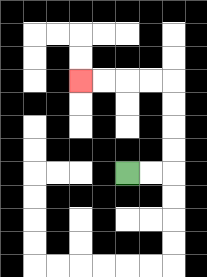{'start': '[5, 7]', 'end': '[3, 3]', 'path_directions': 'R,R,U,U,U,U,L,L,L,L', 'path_coordinates': '[[5, 7], [6, 7], [7, 7], [7, 6], [7, 5], [7, 4], [7, 3], [6, 3], [5, 3], [4, 3], [3, 3]]'}